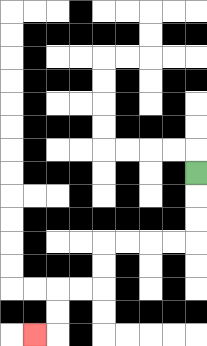{'start': '[8, 7]', 'end': '[1, 14]', 'path_directions': 'D,D,D,L,L,L,L,D,D,L,L,D,D,L', 'path_coordinates': '[[8, 7], [8, 8], [8, 9], [8, 10], [7, 10], [6, 10], [5, 10], [4, 10], [4, 11], [4, 12], [3, 12], [2, 12], [2, 13], [2, 14], [1, 14]]'}